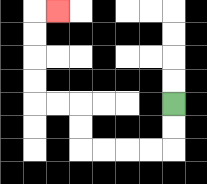{'start': '[7, 4]', 'end': '[2, 0]', 'path_directions': 'D,D,L,L,L,L,U,U,L,L,U,U,U,U,R', 'path_coordinates': '[[7, 4], [7, 5], [7, 6], [6, 6], [5, 6], [4, 6], [3, 6], [3, 5], [3, 4], [2, 4], [1, 4], [1, 3], [1, 2], [1, 1], [1, 0], [2, 0]]'}